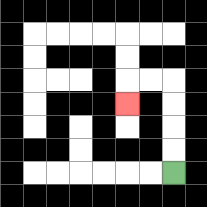{'start': '[7, 7]', 'end': '[5, 4]', 'path_directions': 'U,U,U,U,L,L,D', 'path_coordinates': '[[7, 7], [7, 6], [7, 5], [7, 4], [7, 3], [6, 3], [5, 3], [5, 4]]'}